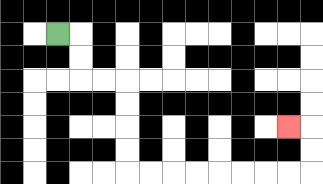{'start': '[2, 1]', 'end': '[12, 5]', 'path_directions': 'R,D,D,R,R,D,D,D,D,R,R,R,R,R,R,R,R,U,U,L', 'path_coordinates': '[[2, 1], [3, 1], [3, 2], [3, 3], [4, 3], [5, 3], [5, 4], [5, 5], [5, 6], [5, 7], [6, 7], [7, 7], [8, 7], [9, 7], [10, 7], [11, 7], [12, 7], [13, 7], [13, 6], [13, 5], [12, 5]]'}